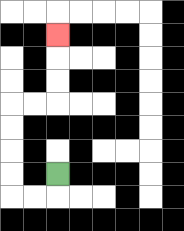{'start': '[2, 7]', 'end': '[2, 1]', 'path_directions': 'D,L,L,U,U,U,U,R,R,U,U,U', 'path_coordinates': '[[2, 7], [2, 8], [1, 8], [0, 8], [0, 7], [0, 6], [0, 5], [0, 4], [1, 4], [2, 4], [2, 3], [2, 2], [2, 1]]'}